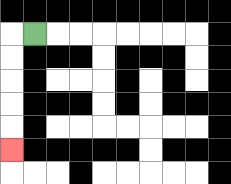{'start': '[1, 1]', 'end': '[0, 6]', 'path_directions': 'L,D,D,D,D,D', 'path_coordinates': '[[1, 1], [0, 1], [0, 2], [0, 3], [0, 4], [0, 5], [0, 6]]'}